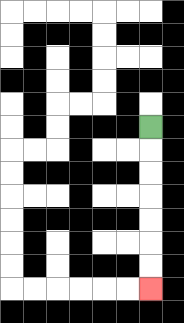{'start': '[6, 5]', 'end': '[6, 12]', 'path_directions': 'D,D,D,D,D,D,D', 'path_coordinates': '[[6, 5], [6, 6], [6, 7], [6, 8], [6, 9], [6, 10], [6, 11], [6, 12]]'}